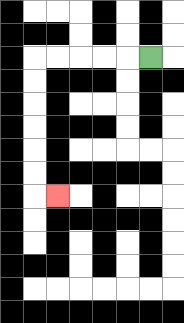{'start': '[6, 2]', 'end': '[2, 8]', 'path_directions': 'L,L,L,L,L,D,D,D,D,D,D,R', 'path_coordinates': '[[6, 2], [5, 2], [4, 2], [3, 2], [2, 2], [1, 2], [1, 3], [1, 4], [1, 5], [1, 6], [1, 7], [1, 8], [2, 8]]'}